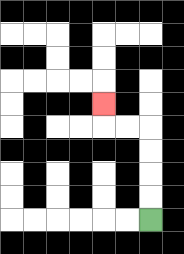{'start': '[6, 9]', 'end': '[4, 4]', 'path_directions': 'U,U,U,U,L,L,U', 'path_coordinates': '[[6, 9], [6, 8], [6, 7], [6, 6], [6, 5], [5, 5], [4, 5], [4, 4]]'}